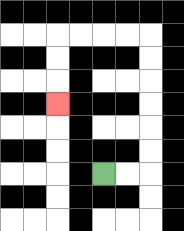{'start': '[4, 7]', 'end': '[2, 4]', 'path_directions': 'R,R,U,U,U,U,U,U,L,L,L,L,D,D,D', 'path_coordinates': '[[4, 7], [5, 7], [6, 7], [6, 6], [6, 5], [6, 4], [6, 3], [6, 2], [6, 1], [5, 1], [4, 1], [3, 1], [2, 1], [2, 2], [2, 3], [2, 4]]'}